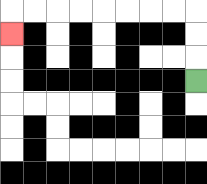{'start': '[8, 3]', 'end': '[0, 1]', 'path_directions': 'U,U,U,L,L,L,L,L,L,L,L,D', 'path_coordinates': '[[8, 3], [8, 2], [8, 1], [8, 0], [7, 0], [6, 0], [5, 0], [4, 0], [3, 0], [2, 0], [1, 0], [0, 0], [0, 1]]'}